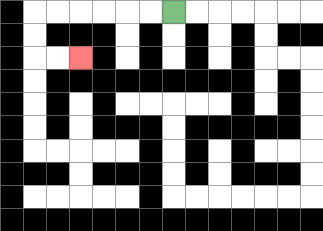{'start': '[7, 0]', 'end': '[3, 2]', 'path_directions': 'L,L,L,L,L,L,D,D,R,R', 'path_coordinates': '[[7, 0], [6, 0], [5, 0], [4, 0], [3, 0], [2, 0], [1, 0], [1, 1], [1, 2], [2, 2], [3, 2]]'}